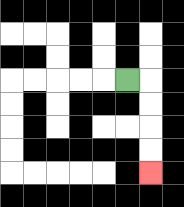{'start': '[5, 3]', 'end': '[6, 7]', 'path_directions': 'R,D,D,D,D', 'path_coordinates': '[[5, 3], [6, 3], [6, 4], [6, 5], [6, 6], [6, 7]]'}